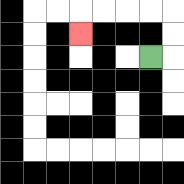{'start': '[6, 2]', 'end': '[3, 1]', 'path_directions': 'R,U,U,L,L,L,L,D', 'path_coordinates': '[[6, 2], [7, 2], [7, 1], [7, 0], [6, 0], [5, 0], [4, 0], [3, 0], [3, 1]]'}